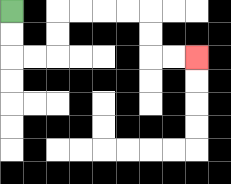{'start': '[0, 0]', 'end': '[8, 2]', 'path_directions': 'D,D,R,R,U,U,R,R,R,R,D,D,R,R', 'path_coordinates': '[[0, 0], [0, 1], [0, 2], [1, 2], [2, 2], [2, 1], [2, 0], [3, 0], [4, 0], [5, 0], [6, 0], [6, 1], [6, 2], [7, 2], [8, 2]]'}